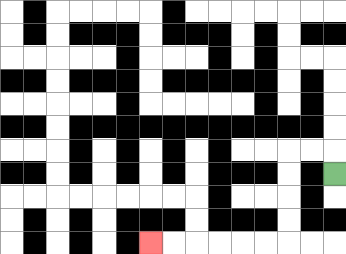{'start': '[14, 7]', 'end': '[6, 10]', 'path_directions': 'U,L,L,D,D,D,D,L,L,L,L,L,L', 'path_coordinates': '[[14, 7], [14, 6], [13, 6], [12, 6], [12, 7], [12, 8], [12, 9], [12, 10], [11, 10], [10, 10], [9, 10], [8, 10], [7, 10], [6, 10]]'}